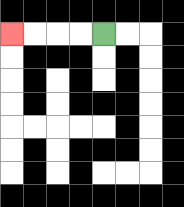{'start': '[4, 1]', 'end': '[0, 1]', 'path_directions': 'L,L,L,L', 'path_coordinates': '[[4, 1], [3, 1], [2, 1], [1, 1], [0, 1]]'}